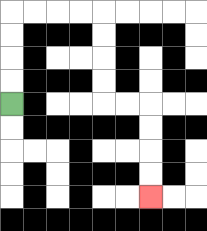{'start': '[0, 4]', 'end': '[6, 8]', 'path_directions': 'U,U,U,U,R,R,R,R,D,D,D,D,R,R,D,D,D,D', 'path_coordinates': '[[0, 4], [0, 3], [0, 2], [0, 1], [0, 0], [1, 0], [2, 0], [3, 0], [4, 0], [4, 1], [4, 2], [4, 3], [4, 4], [5, 4], [6, 4], [6, 5], [6, 6], [6, 7], [6, 8]]'}